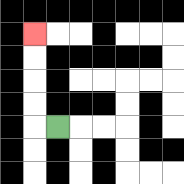{'start': '[2, 5]', 'end': '[1, 1]', 'path_directions': 'L,U,U,U,U', 'path_coordinates': '[[2, 5], [1, 5], [1, 4], [1, 3], [1, 2], [1, 1]]'}